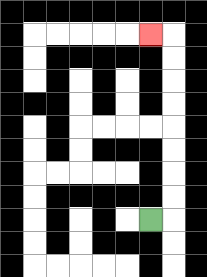{'start': '[6, 9]', 'end': '[6, 1]', 'path_directions': 'R,U,U,U,U,U,U,U,U,L', 'path_coordinates': '[[6, 9], [7, 9], [7, 8], [7, 7], [7, 6], [7, 5], [7, 4], [7, 3], [7, 2], [7, 1], [6, 1]]'}